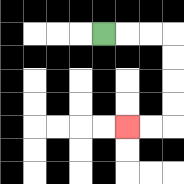{'start': '[4, 1]', 'end': '[5, 5]', 'path_directions': 'R,R,R,D,D,D,D,L,L', 'path_coordinates': '[[4, 1], [5, 1], [6, 1], [7, 1], [7, 2], [7, 3], [7, 4], [7, 5], [6, 5], [5, 5]]'}